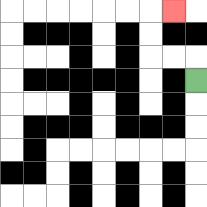{'start': '[8, 3]', 'end': '[7, 0]', 'path_directions': 'U,L,L,U,U,R', 'path_coordinates': '[[8, 3], [8, 2], [7, 2], [6, 2], [6, 1], [6, 0], [7, 0]]'}